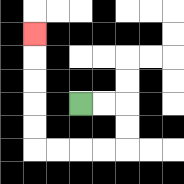{'start': '[3, 4]', 'end': '[1, 1]', 'path_directions': 'R,R,D,D,L,L,L,L,U,U,U,U,U', 'path_coordinates': '[[3, 4], [4, 4], [5, 4], [5, 5], [5, 6], [4, 6], [3, 6], [2, 6], [1, 6], [1, 5], [1, 4], [1, 3], [1, 2], [1, 1]]'}